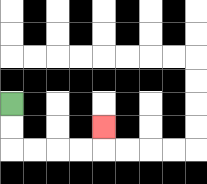{'start': '[0, 4]', 'end': '[4, 5]', 'path_directions': 'D,D,R,R,R,R,U', 'path_coordinates': '[[0, 4], [0, 5], [0, 6], [1, 6], [2, 6], [3, 6], [4, 6], [4, 5]]'}